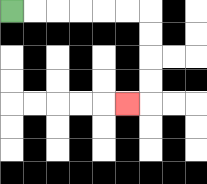{'start': '[0, 0]', 'end': '[5, 4]', 'path_directions': 'R,R,R,R,R,R,D,D,D,D,L', 'path_coordinates': '[[0, 0], [1, 0], [2, 0], [3, 0], [4, 0], [5, 0], [6, 0], [6, 1], [6, 2], [6, 3], [6, 4], [5, 4]]'}